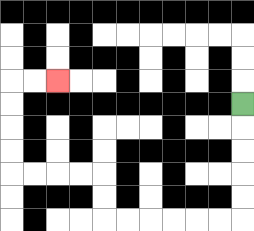{'start': '[10, 4]', 'end': '[2, 3]', 'path_directions': 'D,D,D,D,D,L,L,L,L,L,L,U,U,L,L,L,L,U,U,U,U,R,R', 'path_coordinates': '[[10, 4], [10, 5], [10, 6], [10, 7], [10, 8], [10, 9], [9, 9], [8, 9], [7, 9], [6, 9], [5, 9], [4, 9], [4, 8], [4, 7], [3, 7], [2, 7], [1, 7], [0, 7], [0, 6], [0, 5], [0, 4], [0, 3], [1, 3], [2, 3]]'}